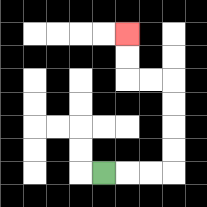{'start': '[4, 7]', 'end': '[5, 1]', 'path_directions': 'R,R,R,U,U,U,U,L,L,U,U', 'path_coordinates': '[[4, 7], [5, 7], [6, 7], [7, 7], [7, 6], [7, 5], [7, 4], [7, 3], [6, 3], [5, 3], [5, 2], [5, 1]]'}